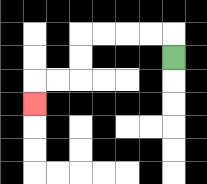{'start': '[7, 2]', 'end': '[1, 4]', 'path_directions': 'U,L,L,L,L,D,D,L,L,D', 'path_coordinates': '[[7, 2], [7, 1], [6, 1], [5, 1], [4, 1], [3, 1], [3, 2], [3, 3], [2, 3], [1, 3], [1, 4]]'}